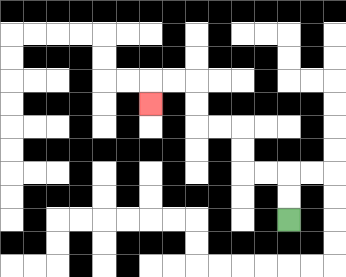{'start': '[12, 9]', 'end': '[6, 4]', 'path_directions': 'U,U,L,L,U,U,L,L,U,U,L,L,D', 'path_coordinates': '[[12, 9], [12, 8], [12, 7], [11, 7], [10, 7], [10, 6], [10, 5], [9, 5], [8, 5], [8, 4], [8, 3], [7, 3], [6, 3], [6, 4]]'}